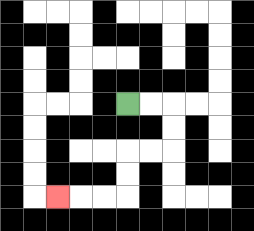{'start': '[5, 4]', 'end': '[2, 8]', 'path_directions': 'R,R,D,D,L,L,D,D,L,L,L', 'path_coordinates': '[[5, 4], [6, 4], [7, 4], [7, 5], [7, 6], [6, 6], [5, 6], [5, 7], [5, 8], [4, 8], [3, 8], [2, 8]]'}